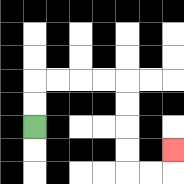{'start': '[1, 5]', 'end': '[7, 6]', 'path_directions': 'U,U,R,R,R,R,D,D,D,D,R,R,U', 'path_coordinates': '[[1, 5], [1, 4], [1, 3], [2, 3], [3, 3], [4, 3], [5, 3], [5, 4], [5, 5], [5, 6], [5, 7], [6, 7], [7, 7], [7, 6]]'}